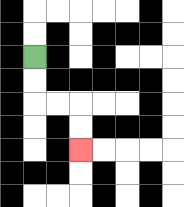{'start': '[1, 2]', 'end': '[3, 6]', 'path_directions': 'D,D,R,R,D,D', 'path_coordinates': '[[1, 2], [1, 3], [1, 4], [2, 4], [3, 4], [3, 5], [3, 6]]'}